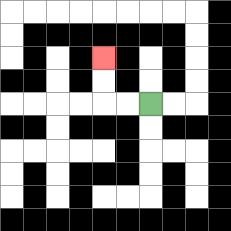{'start': '[6, 4]', 'end': '[4, 2]', 'path_directions': 'L,L,U,U', 'path_coordinates': '[[6, 4], [5, 4], [4, 4], [4, 3], [4, 2]]'}